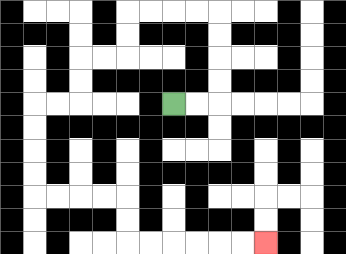{'start': '[7, 4]', 'end': '[11, 10]', 'path_directions': 'R,R,U,U,U,U,L,L,L,L,D,D,L,L,D,D,L,L,D,D,D,D,R,R,R,R,D,D,R,R,R,R,R,R', 'path_coordinates': '[[7, 4], [8, 4], [9, 4], [9, 3], [9, 2], [9, 1], [9, 0], [8, 0], [7, 0], [6, 0], [5, 0], [5, 1], [5, 2], [4, 2], [3, 2], [3, 3], [3, 4], [2, 4], [1, 4], [1, 5], [1, 6], [1, 7], [1, 8], [2, 8], [3, 8], [4, 8], [5, 8], [5, 9], [5, 10], [6, 10], [7, 10], [8, 10], [9, 10], [10, 10], [11, 10]]'}